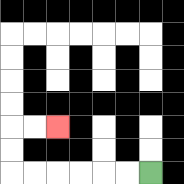{'start': '[6, 7]', 'end': '[2, 5]', 'path_directions': 'L,L,L,L,L,L,U,U,R,R', 'path_coordinates': '[[6, 7], [5, 7], [4, 7], [3, 7], [2, 7], [1, 7], [0, 7], [0, 6], [0, 5], [1, 5], [2, 5]]'}